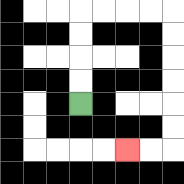{'start': '[3, 4]', 'end': '[5, 6]', 'path_directions': 'U,U,U,U,R,R,R,R,D,D,D,D,D,D,L,L', 'path_coordinates': '[[3, 4], [3, 3], [3, 2], [3, 1], [3, 0], [4, 0], [5, 0], [6, 0], [7, 0], [7, 1], [7, 2], [7, 3], [7, 4], [7, 5], [7, 6], [6, 6], [5, 6]]'}